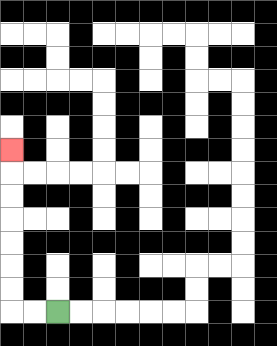{'start': '[2, 13]', 'end': '[0, 6]', 'path_directions': 'L,L,U,U,U,U,U,U,U', 'path_coordinates': '[[2, 13], [1, 13], [0, 13], [0, 12], [0, 11], [0, 10], [0, 9], [0, 8], [0, 7], [0, 6]]'}